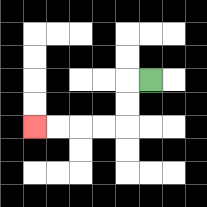{'start': '[6, 3]', 'end': '[1, 5]', 'path_directions': 'L,D,D,L,L,L,L', 'path_coordinates': '[[6, 3], [5, 3], [5, 4], [5, 5], [4, 5], [3, 5], [2, 5], [1, 5]]'}